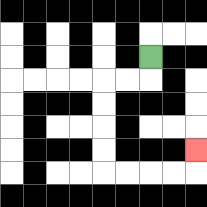{'start': '[6, 2]', 'end': '[8, 6]', 'path_directions': 'D,L,L,D,D,D,D,R,R,R,R,U', 'path_coordinates': '[[6, 2], [6, 3], [5, 3], [4, 3], [4, 4], [4, 5], [4, 6], [4, 7], [5, 7], [6, 7], [7, 7], [8, 7], [8, 6]]'}